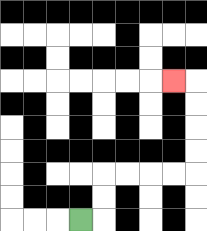{'start': '[3, 9]', 'end': '[7, 3]', 'path_directions': 'R,U,U,R,R,R,R,U,U,U,U,L', 'path_coordinates': '[[3, 9], [4, 9], [4, 8], [4, 7], [5, 7], [6, 7], [7, 7], [8, 7], [8, 6], [8, 5], [8, 4], [8, 3], [7, 3]]'}